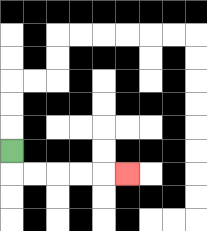{'start': '[0, 6]', 'end': '[5, 7]', 'path_directions': 'D,R,R,R,R,R', 'path_coordinates': '[[0, 6], [0, 7], [1, 7], [2, 7], [3, 7], [4, 7], [5, 7]]'}